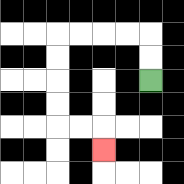{'start': '[6, 3]', 'end': '[4, 6]', 'path_directions': 'U,U,L,L,L,L,D,D,D,D,R,R,D', 'path_coordinates': '[[6, 3], [6, 2], [6, 1], [5, 1], [4, 1], [3, 1], [2, 1], [2, 2], [2, 3], [2, 4], [2, 5], [3, 5], [4, 5], [4, 6]]'}